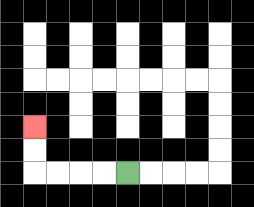{'start': '[5, 7]', 'end': '[1, 5]', 'path_directions': 'L,L,L,L,U,U', 'path_coordinates': '[[5, 7], [4, 7], [3, 7], [2, 7], [1, 7], [1, 6], [1, 5]]'}